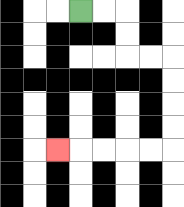{'start': '[3, 0]', 'end': '[2, 6]', 'path_directions': 'R,R,D,D,R,R,D,D,D,D,L,L,L,L,L', 'path_coordinates': '[[3, 0], [4, 0], [5, 0], [5, 1], [5, 2], [6, 2], [7, 2], [7, 3], [7, 4], [7, 5], [7, 6], [6, 6], [5, 6], [4, 6], [3, 6], [2, 6]]'}